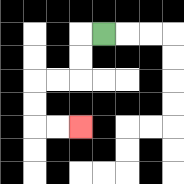{'start': '[4, 1]', 'end': '[3, 5]', 'path_directions': 'L,D,D,L,L,D,D,R,R', 'path_coordinates': '[[4, 1], [3, 1], [3, 2], [3, 3], [2, 3], [1, 3], [1, 4], [1, 5], [2, 5], [3, 5]]'}